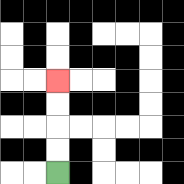{'start': '[2, 7]', 'end': '[2, 3]', 'path_directions': 'U,U,U,U', 'path_coordinates': '[[2, 7], [2, 6], [2, 5], [2, 4], [2, 3]]'}